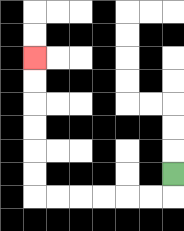{'start': '[7, 7]', 'end': '[1, 2]', 'path_directions': 'D,L,L,L,L,L,L,U,U,U,U,U,U', 'path_coordinates': '[[7, 7], [7, 8], [6, 8], [5, 8], [4, 8], [3, 8], [2, 8], [1, 8], [1, 7], [1, 6], [1, 5], [1, 4], [1, 3], [1, 2]]'}